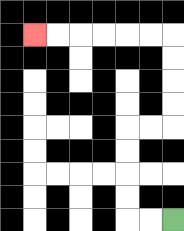{'start': '[7, 9]', 'end': '[1, 1]', 'path_directions': 'L,L,U,U,U,U,R,R,U,U,U,U,L,L,L,L,L,L', 'path_coordinates': '[[7, 9], [6, 9], [5, 9], [5, 8], [5, 7], [5, 6], [5, 5], [6, 5], [7, 5], [7, 4], [7, 3], [7, 2], [7, 1], [6, 1], [5, 1], [4, 1], [3, 1], [2, 1], [1, 1]]'}